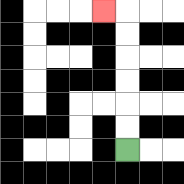{'start': '[5, 6]', 'end': '[4, 0]', 'path_directions': 'U,U,U,U,U,U,L', 'path_coordinates': '[[5, 6], [5, 5], [5, 4], [5, 3], [5, 2], [5, 1], [5, 0], [4, 0]]'}